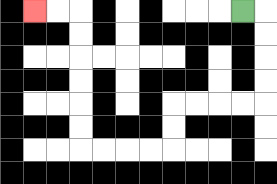{'start': '[10, 0]', 'end': '[1, 0]', 'path_directions': 'R,D,D,D,D,L,L,L,L,D,D,L,L,L,L,U,U,U,U,U,U,L,L', 'path_coordinates': '[[10, 0], [11, 0], [11, 1], [11, 2], [11, 3], [11, 4], [10, 4], [9, 4], [8, 4], [7, 4], [7, 5], [7, 6], [6, 6], [5, 6], [4, 6], [3, 6], [3, 5], [3, 4], [3, 3], [3, 2], [3, 1], [3, 0], [2, 0], [1, 0]]'}